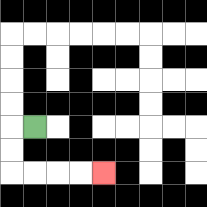{'start': '[1, 5]', 'end': '[4, 7]', 'path_directions': 'L,D,D,R,R,R,R', 'path_coordinates': '[[1, 5], [0, 5], [0, 6], [0, 7], [1, 7], [2, 7], [3, 7], [4, 7]]'}